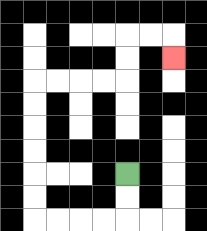{'start': '[5, 7]', 'end': '[7, 2]', 'path_directions': 'D,D,L,L,L,L,U,U,U,U,U,U,R,R,R,R,U,U,R,R,D', 'path_coordinates': '[[5, 7], [5, 8], [5, 9], [4, 9], [3, 9], [2, 9], [1, 9], [1, 8], [1, 7], [1, 6], [1, 5], [1, 4], [1, 3], [2, 3], [3, 3], [4, 3], [5, 3], [5, 2], [5, 1], [6, 1], [7, 1], [7, 2]]'}